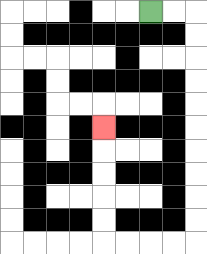{'start': '[6, 0]', 'end': '[4, 5]', 'path_directions': 'R,R,D,D,D,D,D,D,D,D,D,D,L,L,L,L,U,U,U,U,U', 'path_coordinates': '[[6, 0], [7, 0], [8, 0], [8, 1], [8, 2], [8, 3], [8, 4], [8, 5], [8, 6], [8, 7], [8, 8], [8, 9], [8, 10], [7, 10], [6, 10], [5, 10], [4, 10], [4, 9], [4, 8], [4, 7], [4, 6], [4, 5]]'}